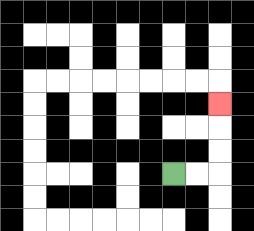{'start': '[7, 7]', 'end': '[9, 4]', 'path_directions': 'R,R,U,U,U', 'path_coordinates': '[[7, 7], [8, 7], [9, 7], [9, 6], [9, 5], [9, 4]]'}